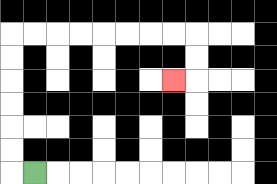{'start': '[1, 7]', 'end': '[7, 3]', 'path_directions': 'L,U,U,U,U,U,U,R,R,R,R,R,R,R,R,D,D,L', 'path_coordinates': '[[1, 7], [0, 7], [0, 6], [0, 5], [0, 4], [0, 3], [0, 2], [0, 1], [1, 1], [2, 1], [3, 1], [4, 1], [5, 1], [6, 1], [7, 1], [8, 1], [8, 2], [8, 3], [7, 3]]'}